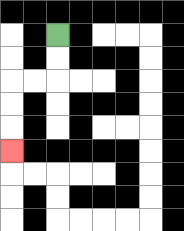{'start': '[2, 1]', 'end': '[0, 6]', 'path_directions': 'D,D,L,L,D,D,D', 'path_coordinates': '[[2, 1], [2, 2], [2, 3], [1, 3], [0, 3], [0, 4], [0, 5], [0, 6]]'}